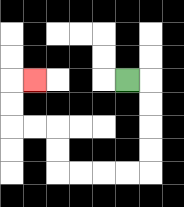{'start': '[5, 3]', 'end': '[1, 3]', 'path_directions': 'R,D,D,D,D,L,L,L,L,U,U,L,L,U,U,R', 'path_coordinates': '[[5, 3], [6, 3], [6, 4], [6, 5], [6, 6], [6, 7], [5, 7], [4, 7], [3, 7], [2, 7], [2, 6], [2, 5], [1, 5], [0, 5], [0, 4], [0, 3], [1, 3]]'}